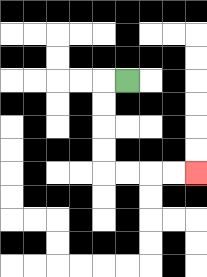{'start': '[5, 3]', 'end': '[8, 7]', 'path_directions': 'L,D,D,D,D,R,R,R,R', 'path_coordinates': '[[5, 3], [4, 3], [4, 4], [4, 5], [4, 6], [4, 7], [5, 7], [6, 7], [7, 7], [8, 7]]'}